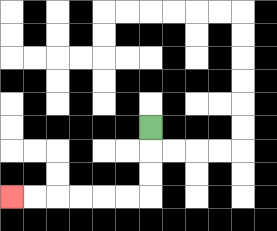{'start': '[6, 5]', 'end': '[0, 8]', 'path_directions': 'D,D,D,L,L,L,L,L,L', 'path_coordinates': '[[6, 5], [6, 6], [6, 7], [6, 8], [5, 8], [4, 8], [3, 8], [2, 8], [1, 8], [0, 8]]'}